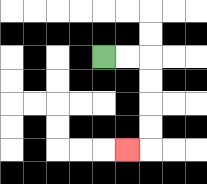{'start': '[4, 2]', 'end': '[5, 6]', 'path_directions': 'R,R,D,D,D,D,L', 'path_coordinates': '[[4, 2], [5, 2], [6, 2], [6, 3], [6, 4], [6, 5], [6, 6], [5, 6]]'}